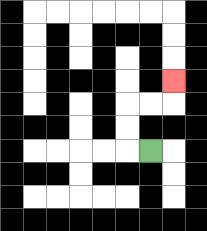{'start': '[6, 6]', 'end': '[7, 3]', 'path_directions': 'L,U,U,R,R,U', 'path_coordinates': '[[6, 6], [5, 6], [5, 5], [5, 4], [6, 4], [7, 4], [7, 3]]'}